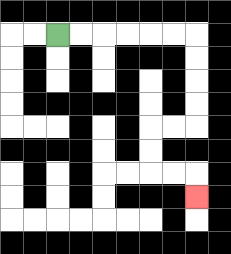{'start': '[2, 1]', 'end': '[8, 8]', 'path_directions': 'R,R,R,R,R,R,D,D,D,D,L,L,D,D,R,R,D', 'path_coordinates': '[[2, 1], [3, 1], [4, 1], [5, 1], [6, 1], [7, 1], [8, 1], [8, 2], [8, 3], [8, 4], [8, 5], [7, 5], [6, 5], [6, 6], [6, 7], [7, 7], [8, 7], [8, 8]]'}